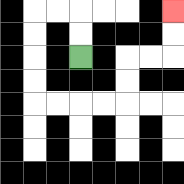{'start': '[3, 2]', 'end': '[7, 0]', 'path_directions': 'U,U,L,L,D,D,D,D,R,R,R,R,U,U,R,R,U,U', 'path_coordinates': '[[3, 2], [3, 1], [3, 0], [2, 0], [1, 0], [1, 1], [1, 2], [1, 3], [1, 4], [2, 4], [3, 4], [4, 4], [5, 4], [5, 3], [5, 2], [6, 2], [7, 2], [7, 1], [7, 0]]'}